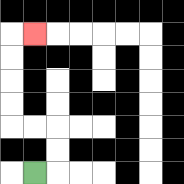{'start': '[1, 7]', 'end': '[1, 1]', 'path_directions': 'R,U,U,L,L,U,U,U,U,R', 'path_coordinates': '[[1, 7], [2, 7], [2, 6], [2, 5], [1, 5], [0, 5], [0, 4], [0, 3], [0, 2], [0, 1], [1, 1]]'}